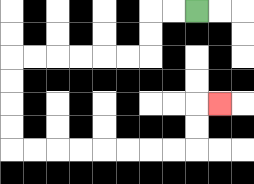{'start': '[8, 0]', 'end': '[9, 4]', 'path_directions': 'L,L,D,D,L,L,L,L,L,L,D,D,D,D,R,R,R,R,R,R,R,R,U,U,R', 'path_coordinates': '[[8, 0], [7, 0], [6, 0], [6, 1], [6, 2], [5, 2], [4, 2], [3, 2], [2, 2], [1, 2], [0, 2], [0, 3], [0, 4], [0, 5], [0, 6], [1, 6], [2, 6], [3, 6], [4, 6], [5, 6], [6, 6], [7, 6], [8, 6], [8, 5], [8, 4], [9, 4]]'}